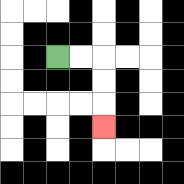{'start': '[2, 2]', 'end': '[4, 5]', 'path_directions': 'R,R,D,D,D', 'path_coordinates': '[[2, 2], [3, 2], [4, 2], [4, 3], [4, 4], [4, 5]]'}